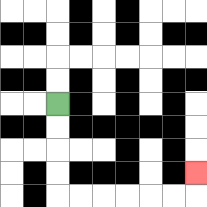{'start': '[2, 4]', 'end': '[8, 7]', 'path_directions': 'D,D,D,D,R,R,R,R,R,R,U', 'path_coordinates': '[[2, 4], [2, 5], [2, 6], [2, 7], [2, 8], [3, 8], [4, 8], [5, 8], [6, 8], [7, 8], [8, 8], [8, 7]]'}